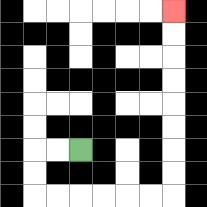{'start': '[3, 6]', 'end': '[7, 0]', 'path_directions': 'L,L,D,D,R,R,R,R,R,R,U,U,U,U,U,U,U,U', 'path_coordinates': '[[3, 6], [2, 6], [1, 6], [1, 7], [1, 8], [2, 8], [3, 8], [4, 8], [5, 8], [6, 8], [7, 8], [7, 7], [7, 6], [7, 5], [7, 4], [7, 3], [7, 2], [7, 1], [7, 0]]'}